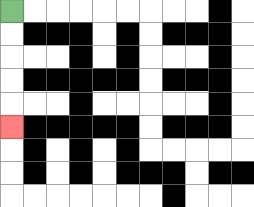{'start': '[0, 0]', 'end': '[0, 5]', 'path_directions': 'D,D,D,D,D', 'path_coordinates': '[[0, 0], [0, 1], [0, 2], [0, 3], [0, 4], [0, 5]]'}